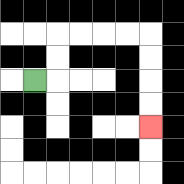{'start': '[1, 3]', 'end': '[6, 5]', 'path_directions': 'R,U,U,R,R,R,R,D,D,D,D', 'path_coordinates': '[[1, 3], [2, 3], [2, 2], [2, 1], [3, 1], [4, 1], [5, 1], [6, 1], [6, 2], [6, 3], [6, 4], [6, 5]]'}